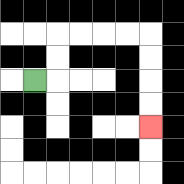{'start': '[1, 3]', 'end': '[6, 5]', 'path_directions': 'R,U,U,R,R,R,R,D,D,D,D', 'path_coordinates': '[[1, 3], [2, 3], [2, 2], [2, 1], [3, 1], [4, 1], [5, 1], [6, 1], [6, 2], [6, 3], [6, 4], [6, 5]]'}